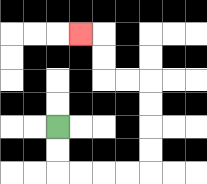{'start': '[2, 5]', 'end': '[3, 1]', 'path_directions': 'D,D,R,R,R,R,U,U,U,U,L,L,U,U,L', 'path_coordinates': '[[2, 5], [2, 6], [2, 7], [3, 7], [4, 7], [5, 7], [6, 7], [6, 6], [6, 5], [6, 4], [6, 3], [5, 3], [4, 3], [4, 2], [4, 1], [3, 1]]'}